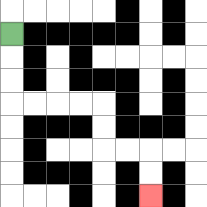{'start': '[0, 1]', 'end': '[6, 8]', 'path_directions': 'D,D,D,R,R,R,R,D,D,R,R,D,D', 'path_coordinates': '[[0, 1], [0, 2], [0, 3], [0, 4], [1, 4], [2, 4], [3, 4], [4, 4], [4, 5], [4, 6], [5, 6], [6, 6], [6, 7], [6, 8]]'}